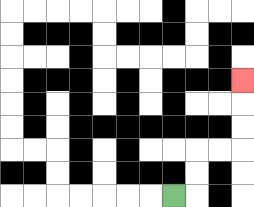{'start': '[7, 8]', 'end': '[10, 3]', 'path_directions': 'R,U,U,R,R,U,U,U', 'path_coordinates': '[[7, 8], [8, 8], [8, 7], [8, 6], [9, 6], [10, 6], [10, 5], [10, 4], [10, 3]]'}